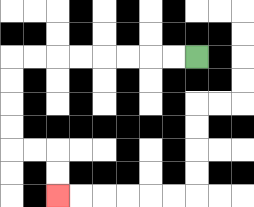{'start': '[8, 2]', 'end': '[2, 8]', 'path_directions': 'L,L,L,L,L,L,L,L,D,D,D,D,R,R,D,D', 'path_coordinates': '[[8, 2], [7, 2], [6, 2], [5, 2], [4, 2], [3, 2], [2, 2], [1, 2], [0, 2], [0, 3], [0, 4], [0, 5], [0, 6], [1, 6], [2, 6], [2, 7], [2, 8]]'}